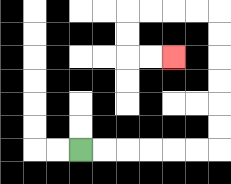{'start': '[3, 6]', 'end': '[7, 2]', 'path_directions': 'R,R,R,R,R,R,U,U,U,U,U,U,L,L,L,L,D,D,R,R', 'path_coordinates': '[[3, 6], [4, 6], [5, 6], [6, 6], [7, 6], [8, 6], [9, 6], [9, 5], [9, 4], [9, 3], [9, 2], [9, 1], [9, 0], [8, 0], [7, 0], [6, 0], [5, 0], [5, 1], [5, 2], [6, 2], [7, 2]]'}